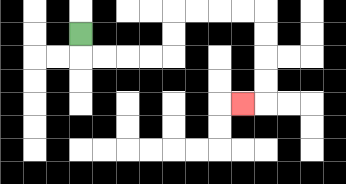{'start': '[3, 1]', 'end': '[10, 4]', 'path_directions': 'D,R,R,R,R,U,U,R,R,R,R,D,D,D,D,L', 'path_coordinates': '[[3, 1], [3, 2], [4, 2], [5, 2], [6, 2], [7, 2], [7, 1], [7, 0], [8, 0], [9, 0], [10, 0], [11, 0], [11, 1], [11, 2], [11, 3], [11, 4], [10, 4]]'}